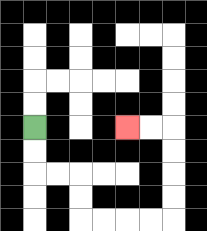{'start': '[1, 5]', 'end': '[5, 5]', 'path_directions': 'D,D,R,R,D,D,R,R,R,R,U,U,U,U,L,L', 'path_coordinates': '[[1, 5], [1, 6], [1, 7], [2, 7], [3, 7], [3, 8], [3, 9], [4, 9], [5, 9], [6, 9], [7, 9], [7, 8], [7, 7], [7, 6], [7, 5], [6, 5], [5, 5]]'}